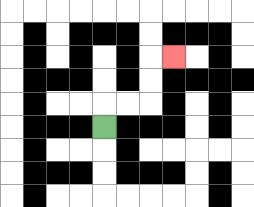{'start': '[4, 5]', 'end': '[7, 2]', 'path_directions': 'U,R,R,U,U,R', 'path_coordinates': '[[4, 5], [4, 4], [5, 4], [6, 4], [6, 3], [6, 2], [7, 2]]'}